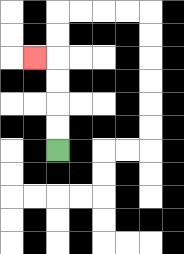{'start': '[2, 6]', 'end': '[1, 2]', 'path_directions': 'U,U,U,U,L', 'path_coordinates': '[[2, 6], [2, 5], [2, 4], [2, 3], [2, 2], [1, 2]]'}